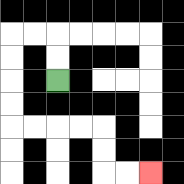{'start': '[2, 3]', 'end': '[6, 7]', 'path_directions': 'U,U,L,L,D,D,D,D,R,R,R,R,D,D,R,R', 'path_coordinates': '[[2, 3], [2, 2], [2, 1], [1, 1], [0, 1], [0, 2], [0, 3], [0, 4], [0, 5], [1, 5], [2, 5], [3, 5], [4, 5], [4, 6], [4, 7], [5, 7], [6, 7]]'}